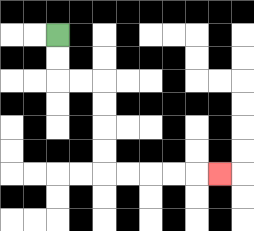{'start': '[2, 1]', 'end': '[9, 7]', 'path_directions': 'D,D,R,R,D,D,D,D,R,R,R,R,R', 'path_coordinates': '[[2, 1], [2, 2], [2, 3], [3, 3], [4, 3], [4, 4], [4, 5], [4, 6], [4, 7], [5, 7], [6, 7], [7, 7], [8, 7], [9, 7]]'}